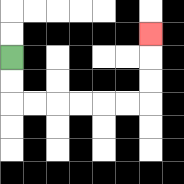{'start': '[0, 2]', 'end': '[6, 1]', 'path_directions': 'D,D,R,R,R,R,R,R,U,U,U', 'path_coordinates': '[[0, 2], [0, 3], [0, 4], [1, 4], [2, 4], [3, 4], [4, 4], [5, 4], [6, 4], [6, 3], [6, 2], [6, 1]]'}